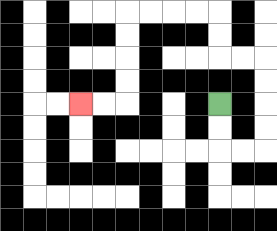{'start': '[9, 4]', 'end': '[3, 4]', 'path_directions': 'D,D,R,R,U,U,U,U,L,L,U,U,L,L,L,L,D,D,D,D,L,L', 'path_coordinates': '[[9, 4], [9, 5], [9, 6], [10, 6], [11, 6], [11, 5], [11, 4], [11, 3], [11, 2], [10, 2], [9, 2], [9, 1], [9, 0], [8, 0], [7, 0], [6, 0], [5, 0], [5, 1], [5, 2], [5, 3], [5, 4], [4, 4], [3, 4]]'}